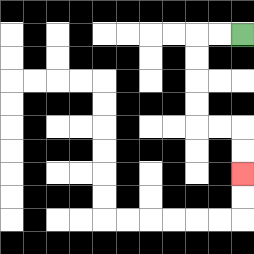{'start': '[10, 1]', 'end': '[10, 7]', 'path_directions': 'L,L,D,D,D,D,R,R,D,D', 'path_coordinates': '[[10, 1], [9, 1], [8, 1], [8, 2], [8, 3], [8, 4], [8, 5], [9, 5], [10, 5], [10, 6], [10, 7]]'}